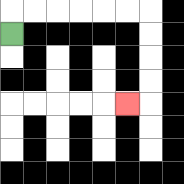{'start': '[0, 1]', 'end': '[5, 4]', 'path_directions': 'U,R,R,R,R,R,R,D,D,D,D,L', 'path_coordinates': '[[0, 1], [0, 0], [1, 0], [2, 0], [3, 0], [4, 0], [5, 0], [6, 0], [6, 1], [6, 2], [6, 3], [6, 4], [5, 4]]'}